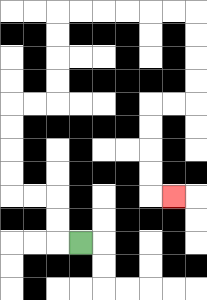{'start': '[3, 10]', 'end': '[7, 8]', 'path_directions': 'L,U,U,L,L,U,U,U,U,R,R,U,U,U,U,R,R,R,R,R,R,D,D,D,D,L,L,D,D,D,D,R', 'path_coordinates': '[[3, 10], [2, 10], [2, 9], [2, 8], [1, 8], [0, 8], [0, 7], [0, 6], [0, 5], [0, 4], [1, 4], [2, 4], [2, 3], [2, 2], [2, 1], [2, 0], [3, 0], [4, 0], [5, 0], [6, 0], [7, 0], [8, 0], [8, 1], [8, 2], [8, 3], [8, 4], [7, 4], [6, 4], [6, 5], [6, 6], [6, 7], [6, 8], [7, 8]]'}